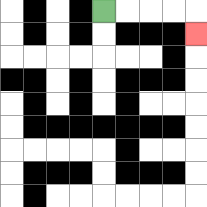{'start': '[4, 0]', 'end': '[8, 1]', 'path_directions': 'R,R,R,R,D', 'path_coordinates': '[[4, 0], [5, 0], [6, 0], [7, 0], [8, 0], [8, 1]]'}